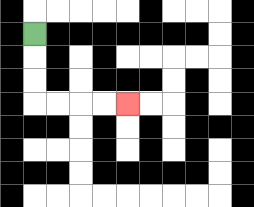{'start': '[1, 1]', 'end': '[5, 4]', 'path_directions': 'D,D,D,R,R,R,R', 'path_coordinates': '[[1, 1], [1, 2], [1, 3], [1, 4], [2, 4], [3, 4], [4, 4], [5, 4]]'}